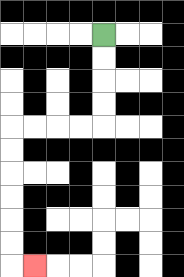{'start': '[4, 1]', 'end': '[1, 11]', 'path_directions': 'D,D,D,D,L,L,L,L,D,D,D,D,D,D,R', 'path_coordinates': '[[4, 1], [4, 2], [4, 3], [4, 4], [4, 5], [3, 5], [2, 5], [1, 5], [0, 5], [0, 6], [0, 7], [0, 8], [0, 9], [0, 10], [0, 11], [1, 11]]'}